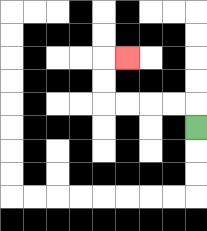{'start': '[8, 5]', 'end': '[5, 2]', 'path_directions': 'U,L,L,L,L,U,U,R', 'path_coordinates': '[[8, 5], [8, 4], [7, 4], [6, 4], [5, 4], [4, 4], [4, 3], [4, 2], [5, 2]]'}